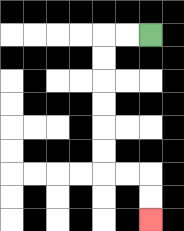{'start': '[6, 1]', 'end': '[6, 9]', 'path_directions': 'L,L,D,D,D,D,D,D,R,R,D,D', 'path_coordinates': '[[6, 1], [5, 1], [4, 1], [4, 2], [4, 3], [4, 4], [4, 5], [4, 6], [4, 7], [5, 7], [6, 7], [6, 8], [6, 9]]'}